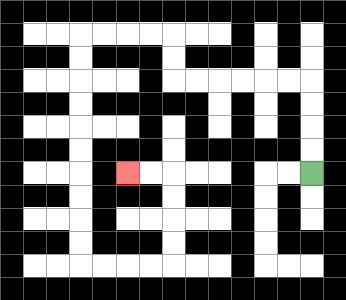{'start': '[13, 7]', 'end': '[5, 7]', 'path_directions': 'U,U,U,U,L,L,L,L,L,L,U,U,L,L,L,L,D,D,D,D,D,D,D,D,D,D,R,R,R,R,U,U,U,U,L,L', 'path_coordinates': '[[13, 7], [13, 6], [13, 5], [13, 4], [13, 3], [12, 3], [11, 3], [10, 3], [9, 3], [8, 3], [7, 3], [7, 2], [7, 1], [6, 1], [5, 1], [4, 1], [3, 1], [3, 2], [3, 3], [3, 4], [3, 5], [3, 6], [3, 7], [3, 8], [3, 9], [3, 10], [3, 11], [4, 11], [5, 11], [6, 11], [7, 11], [7, 10], [7, 9], [7, 8], [7, 7], [6, 7], [5, 7]]'}